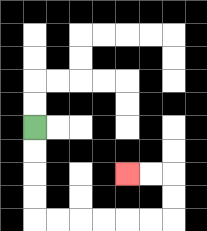{'start': '[1, 5]', 'end': '[5, 7]', 'path_directions': 'D,D,D,D,R,R,R,R,R,R,U,U,L,L', 'path_coordinates': '[[1, 5], [1, 6], [1, 7], [1, 8], [1, 9], [2, 9], [3, 9], [4, 9], [5, 9], [6, 9], [7, 9], [7, 8], [7, 7], [6, 7], [5, 7]]'}